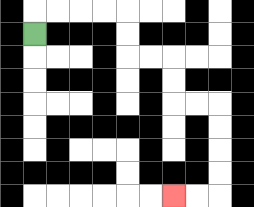{'start': '[1, 1]', 'end': '[7, 8]', 'path_directions': 'U,R,R,R,R,D,D,R,R,D,D,R,R,D,D,D,D,L,L', 'path_coordinates': '[[1, 1], [1, 0], [2, 0], [3, 0], [4, 0], [5, 0], [5, 1], [5, 2], [6, 2], [7, 2], [7, 3], [7, 4], [8, 4], [9, 4], [9, 5], [9, 6], [9, 7], [9, 8], [8, 8], [7, 8]]'}